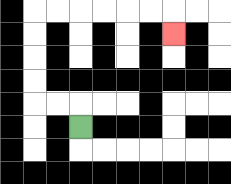{'start': '[3, 5]', 'end': '[7, 1]', 'path_directions': 'U,L,L,U,U,U,U,R,R,R,R,R,R,D', 'path_coordinates': '[[3, 5], [3, 4], [2, 4], [1, 4], [1, 3], [1, 2], [1, 1], [1, 0], [2, 0], [3, 0], [4, 0], [5, 0], [6, 0], [7, 0], [7, 1]]'}